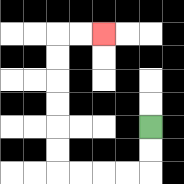{'start': '[6, 5]', 'end': '[4, 1]', 'path_directions': 'D,D,L,L,L,L,U,U,U,U,U,U,R,R', 'path_coordinates': '[[6, 5], [6, 6], [6, 7], [5, 7], [4, 7], [3, 7], [2, 7], [2, 6], [2, 5], [2, 4], [2, 3], [2, 2], [2, 1], [3, 1], [4, 1]]'}